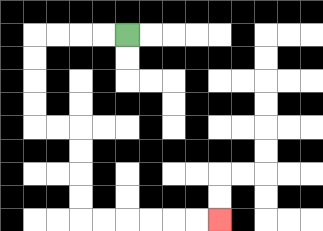{'start': '[5, 1]', 'end': '[9, 9]', 'path_directions': 'L,L,L,L,D,D,D,D,R,R,D,D,D,D,R,R,R,R,R,R', 'path_coordinates': '[[5, 1], [4, 1], [3, 1], [2, 1], [1, 1], [1, 2], [1, 3], [1, 4], [1, 5], [2, 5], [3, 5], [3, 6], [3, 7], [3, 8], [3, 9], [4, 9], [5, 9], [6, 9], [7, 9], [8, 9], [9, 9]]'}